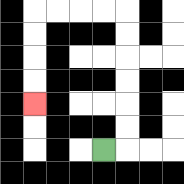{'start': '[4, 6]', 'end': '[1, 4]', 'path_directions': 'R,U,U,U,U,U,U,L,L,L,L,D,D,D,D', 'path_coordinates': '[[4, 6], [5, 6], [5, 5], [5, 4], [5, 3], [5, 2], [5, 1], [5, 0], [4, 0], [3, 0], [2, 0], [1, 0], [1, 1], [1, 2], [1, 3], [1, 4]]'}